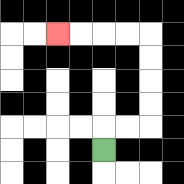{'start': '[4, 6]', 'end': '[2, 1]', 'path_directions': 'U,R,R,U,U,U,U,L,L,L,L', 'path_coordinates': '[[4, 6], [4, 5], [5, 5], [6, 5], [6, 4], [6, 3], [6, 2], [6, 1], [5, 1], [4, 1], [3, 1], [2, 1]]'}